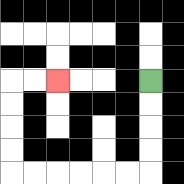{'start': '[6, 3]', 'end': '[2, 3]', 'path_directions': 'D,D,D,D,L,L,L,L,L,L,U,U,U,U,R,R', 'path_coordinates': '[[6, 3], [6, 4], [6, 5], [6, 6], [6, 7], [5, 7], [4, 7], [3, 7], [2, 7], [1, 7], [0, 7], [0, 6], [0, 5], [0, 4], [0, 3], [1, 3], [2, 3]]'}